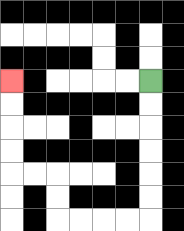{'start': '[6, 3]', 'end': '[0, 3]', 'path_directions': 'D,D,D,D,D,D,L,L,L,L,U,U,L,L,U,U,U,U', 'path_coordinates': '[[6, 3], [6, 4], [6, 5], [6, 6], [6, 7], [6, 8], [6, 9], [5, 9], [4, 9], [3, 9], [2, 9], [2, 8], [2, 7], [1, 7], [0, 7], [0, 6], [0, 5], [0, 4], [0, 3]]'}